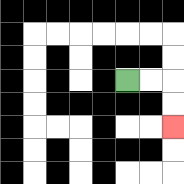{'start': '[5, 3]', 'end': '[7, 5]', 'path_directions': 'R,R,D,D', 'path_coordinates': '[[5, 3], [6, 3], [7, 3], [7, 4], [7, 5]]'}